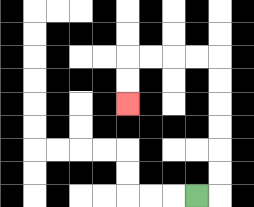{'start': '[8, 8]', 'end': '[5, 4]', 'path_directions': 'R,U,U,U,U,U,U,L,L,L,L,D,D', 'path_coordinates': '[[8, 8], [9, 8], [9, 7], [9, 6], [9, 5], [9, 4], [9, 3], [9, 2], [8, 2], [7, 2], [6, 2], [5, 2], [5, 3], [5, 4]]'}